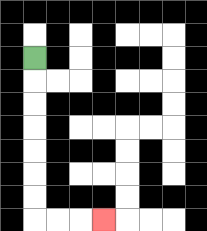{'start': '[1, 2]', 'end': '[4, 9]', 'path_directions': 'D,D,D,D,D,D,D,R,R,R', 'path_coordinates': '[[1, 2], [1, 3], [1, 4], [1, 5], [1, 6], [1, 7], [1, 8], [1, 9], [2, 9], [3, 9], [4, 9]]'}